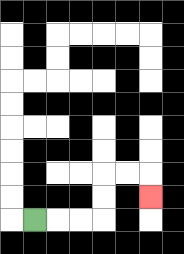{'start': '[1, 9]', 'end': '[6, 8]', 'path_directions': 'R,R,R,U,U,R,R,D', 'path_coordinates': '[[1, 9], [2, 9], [3, 9], [4, 9], [4, 8], [4, 7], [5, 7], [6, 7], [6, 8]]'}